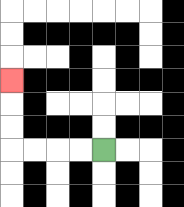{'start': '[4, 6]', 'end': '[0, 3]', 'path_directions': 'L,L,L,L,U,U,U', 'path_coordinates': '[[4, 6], [3, 6], [2, 6], [1, 6], [0, 6], [0, 5], [0, 4], [0, 3]]'}